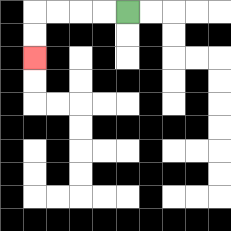{'start': '[5, 0]', 'end': '[1, 2]', 'path_directions': 'L,L,L,L,D,D', 'path_coordinates': '[[5, 0], [4, 0], [3, 0], [2, 0], [1, 0], [1, 1], [1, 2]]'}